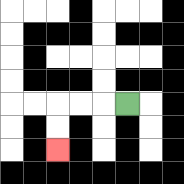{'start': '[5, 4]', 'end': '[2, 6]', 'path_directions': 'L,L,L,D,D', 'path_coordinates': '[[5, 4], [4, 4], [3, 4], [2, 4], [2, 5], [2, 6]]'}